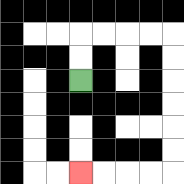{'start': '[3, 3]', 'end': '[3, 7]', 'path_directions': 'U,U,R,R,R,R,D,D,D,D,D,D,L,L,L,L', 'path_coordinates': '[[3, 3], [3, 2], [3, 1], [4, 1], [5, 1], [6, 1], [7, 1], [7, 2], [7, 3], [7, 4], [7, 5], [7, 6], [7, 7], [6, 7], [5, 7], [4, 7], [3, 7]]'}